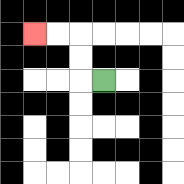{'start': '[4, 3]', 'end': '[1, 1]', 'path_directions': 'L,U,U,L,L', 'path_coordinates': '[[4, 3], [3, 3], [3, 2], [3, 1], [2, 1], [1, 1]]'}